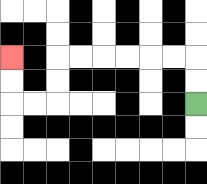{'start': '[8, 4]', 'end': '[0, 2]', 'path_directions': 'U,U,L,L,L,L,L,L,D,D,L,L,U,U', 'path_coordinates': '[[8, 4], [8, 3], [8, 2], [7, 2], [6, 2], [5, 2], [4, 2], [3, 2], [2, 2], [2, 3], [2, 4], [1, 4], [0, 4], [0, 3], [0, 2]]'}